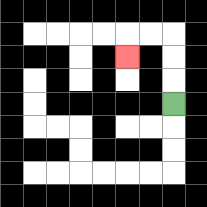{'start': '[7, 4]', 'end': '[5, 2]', 'path_directions': 'U,U,U,L,L,D', 'path_coordinates': '[[7, 4], [7, 3], [7, 2], [7, 1], [6, 1], [5, 1], [5, 2]]'}